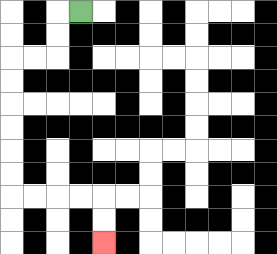{'start': '[3, 0]', 'end': '[4, 10]', 'path_directions': 'L,D,D,L,L,D,D,D,D,D,D,R,R,R,R,D,D', 'path_coordinates': '[[3, 0], [2, 0], [2, 1], [2, 2], [1, 2], [0, 2], [0, 3], [0, 4], [0, 5], [0, 6], [0, 7], [0, 8], [1, 8], [2, 8], [3, 8], [4, 8], [4, 9], [4, 10]]'}